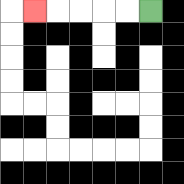{'start': '[6, 0]', 'end': '[1, 0]', 'path_directions': 'L,L,L,L,L', 'path_coordinates': '[[6, 0], [5, 0], [4, 0], [3, 0], [2, 0], [1, 0]]'}